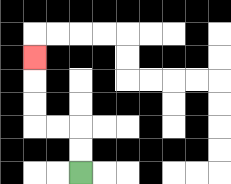{'start': '[3, 7]', 'end': '[1, 2]', 'path_directions': 'U,U,L,L,U,U,U', 'path_coordinates': '[[3, 7], [3, 6], [3, 5], [2, 5], [1, 5], [1, 4], [1, 3], [1, 2]]'}